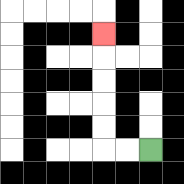{'start': '[6, 6]', 'end': '[4, 1]', 'path_directions': 'L,L,U,U,U,U,U', 'path_coordinates': '[[6, 6], [5, 6], [4, 6], [4, 5], [4, 4], [4, 3], [4, 2], [4, 1]]'}